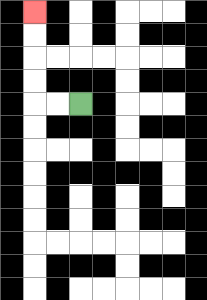{'start': '[3, 4]', 'end': '[1, 0]', 'path_directions': 'L,L,U,U,U,U', 'path_coordinates': '[[3, 4], [2, 4], [1, 4], [1, 3], [1, 2], [1, 1], [1, 0]]'}